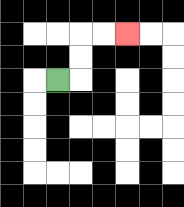{'start': '[2, 3]', 'end': '[5, 1]', 'path_directions': 'R,U,U,R,R', 'path_coordinates': '[[2, 3], [3, 3], [3, 2], [3, 1], [4, 1], [5, 1]]'}